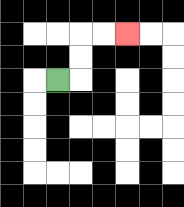{'start': '[2, 3]', 'end': '[5, 1]', 'path_directions': 'R,U,U,R,R', 'path_coordinates': '[[2, 3], [3, 3], [3, 2], [3, 1], [4, 1], [5, 1]]'}